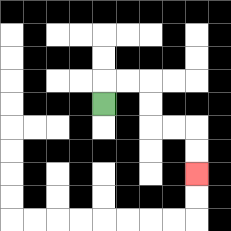{'start': '[4, 4]', 'end': '[8, 7]', 'path_directions': 'U,R,R,D,D,R,R,D,D', 'path_coordinates': '[[4, 4], [4, 3], [5, 3], [6, 3], [6, 4], [6, 5], [7, 5], [8, 5], [8, 6], [8, 7]]'}